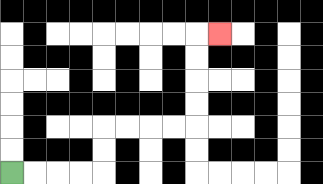{'start': '[0, 7]', 'end': '[9, 1]', 'path_directions': 'R,R,R,R,U,U,R,R,R,R,U,U,U,U,R', 'path_coordinates': '[[0, 7], [1, 7], [2, 7], [3, 7], [4, 7], [4, 6], [4, 5], [5, 5], [6, 5], [7, 5], [8, 5], [8, 4], [8, 3], [8, 2], [8, 1], [9, 1]]'}